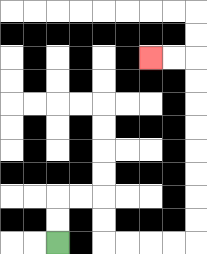{'start': '[2, 10]', 'end': '[6, 2]', 'path_directions': 'U,U,R,R,D,D,R,R,R,R,U,U,U,U,U,U,U,U,L,L', 'path_coordinates': '[[2, 10], [2, 9], [2, 8], [3, 8], [4, 8], [4, 9], [4, 10], [5, 10], [6, 10], [7, 10], [8, 10], [8, 9], [8, 8], [8, 7], [8, 6], [8, 5], [8, 4], [8, 3], [8, 2], [7, 2], [6, 2]]'}